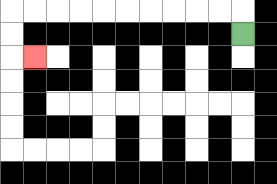{'start': '[10, 1]', 'end': '[1, 2]', 'path_directions': 'U,L,L,L,L,L,L,L,L,L,L,D,D,R', 'path_coordinates': '[[10, 1], [10, 0], [9, 0], [8, 0], [7, 0], [6, 0], [5, 0], [4, 0], [3, 0], [2, 0], [1, 0], [0, 0], [0, 1], [0, 2], [1, 2]]'}